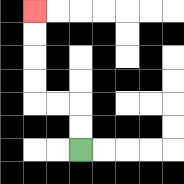{'start': '[3, 6]', 'end': '[1, 0]', 'path_directions': 'U,U,L,L,U,U,U,U', 'path_coordinates': '[[3, 6], [3, 5], [3, 4], [2, 4], [1, 4], [1, 3], [1, 2], [1, 1], [1, 0]]'}